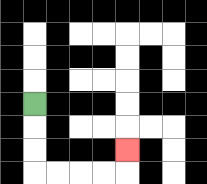{'start': '[1, 4]', 'end': '[5, 6]', 'path_directions': 'D,D,D,R,R,R,R,U', 'path_coordinates': '[[1, 4], [1, 5], [1, 6], [1, 7], [2, 7], [3, 7], [4, 7], [5, 7], [5, 6]]'}